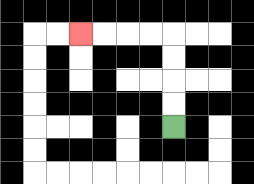{'start': '[7, 5]', 'end': '[3, 1]', 'path_directions': 'U,U,U,U,L,L,L,L', 'path_coordinates': '[[7, 5], [7, 4], [7, 3], [7, 2], [7, 1], [6, 1], [5, 1], [4, 1], [3, 1]]'}